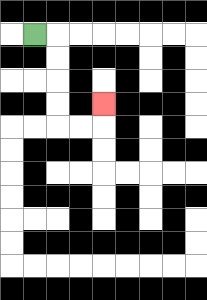{'start': '[1, 1]', 'end': '[4, 4]', 'path_directions': 'R,D,D,D,D,R,R,U', 'path_coordinates': '[[1, 1], [2, 1], [2, 2], [2, 3], [2, 4], [2, 5], [3, 5], [4, 5], [4, 4]]'}